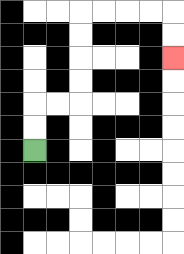{'start': '[1, 6]', 'end': '[7, 2]', 'path_directions': 'U,U,R,R,U,U,U,U,R,R,R,R,D,D', 'path_coordinates': '[[1, 6], [1, 5], [1, 4], [2, 4], [3, 4], [3, 3], [3, 2], [3, 1], [3, 0], [4, 0], [5, 0], [6, 0], [7, 0], [7, 1], [7, 2]]'}